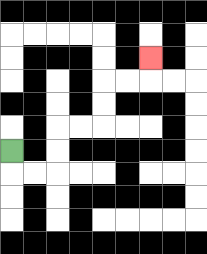{'start': '[0, 6]', 'end': '[6, 2]', 'path_directions': 'D,R,R,U,U,R,R,U,U,R,R,U', 'path_coordinates': '[[0, 6], [0, 7], [1, 7], [2, 7], [2, 6], [2, 5], [3, 5], [4, 5], [4, 4], [4, 3], [5, 3], [6, 3], [6, 2]]'}